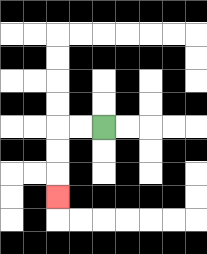{'start': '[4, 5]', 'end': '[2, 8]', 'path_directions': 'L,L,D,D,D', 'path_coordinates': '[[4, 5], [3, 5], [2, 5], [2, 6], [2, 7], [2, 8]]'}